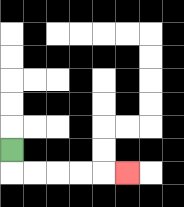{'start': '[0, 6]', 'end': '[5, 7]', 'path_directions': 'D,R,R,R,R,R', 'path_coordinates': '[[0, 6], [0, 7], [1, 7], [2, 7], [3, 7], [4, 7], [5, 7]]'}